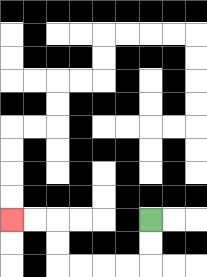{'start': '[6, 9]', 'end': '[0, 9]', 'path_directions': 'D,D,L,L,L,L,U,U,L,L', 'path_coordinates': '[[6, 9], [6, 10], [6, 11], [5, 11], [4, 11], [3, 11], [2, 11], [2, 10], [2, 9], [1, 9], [0, 9]]'}